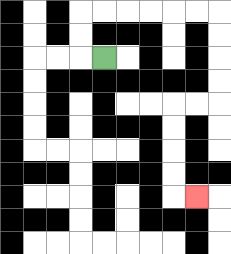{'start': '[4, 2]', 'end': '[8, 8]', 'path_directions': 'L,U,U,R,R,R,R,R,R,D,D,D,D,L,L,D,D,D,D,R', 'path_coordinates': '[[4, 2], [3, 2], [3, 1], [3, 0], [4, 0], [5, 0], [6, 0], [7, 0], [8, 0], [9, 0], [9, 1], [9, 2], [9, 3], [9, 4], [8, 4], [7, 4], [7, 5], [7, 6], [7, 7], [7, 8], [8, 8]]'}